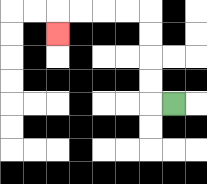{'start': '[7, 4]', 'end': '[2, 1]', 'path_directions': 'L,U,U,U,U,L,L,L,L,D', 'path_coordinates': '[[7, 4], [6, 4], [6, 3], [6, 2], [6, 1], [6, 0], [5, 0], [4, 0], [3, 0], [2, 0], [2, 1]]'}